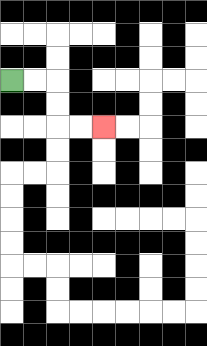{'start': '[0, 3]', 'end': '[4, 5]', 'path_directions': 'R,R,D,D,R,R', 'path_coordinates': '[[0, 3], [1, 3], [2, 3], [2, 4], [2, 5], [3, 5], [4, 5]]'}